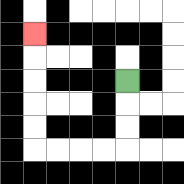{'start': '[5, 3]', 'end': '[1, 1]', 'path_directions': 'D,D,D,L,L,L,L,U,U,U,U,U', 'path_coordinates': '[[5, 3], [5, 4], [5, 5], [5, 6], [4, 6], [3, 6], [2, 6], [1, 6], [1, 5], [1, 4], [1, 3], [1, 2], [1, 1]]'}